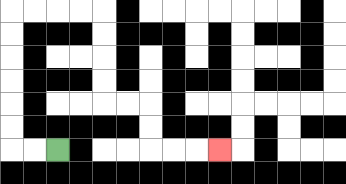{'start': '[2, 6]', 'end': '[9, 6]', 'path_directions': 'L,L,U,U,U,U,U,U,R,R,R,R,D,D,D,D,R,R,D,D,R,R,R', 'path_coordinates': '[[2, 6], [1, 6], [0, 6], [0, 5], [0, 4], [0, 3], [0, 2], [0, 1], [0, 0], [1, 0], [2, 0], [3, 0], [4, 0], [4, 1], [4, 2], [4, 3], [4, 4], [5, 4], [6, 4], [6, 5], [6, 6], [7, 6], [8, 6], [9, 6]]'}